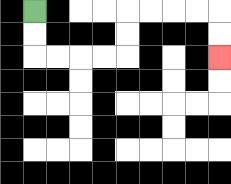{'start': '[1, 0]', 'end': '[9, 2]', 'path_directions': 'D,D,R,R,R,R,U,U,R,R,R,R,D,D', 'path_coordinates': '[[1, 0], [1, 1], [1, 2], [2, 2], [3, 2], [4, 2], [5, 2], [5, 1], [5, 0], [6, 0], [7, 0], [8, 0], [9, 0], [9, 1], [9, 2]]'}